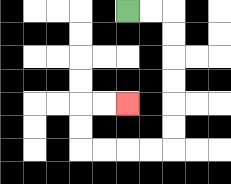{'start': '[5, 0]', 'end': '[5, 4]', 'path_directions': 'R,R,D,D,D,D,D,D,L,L,L,L,U,U,R,R', 'path_coordinates': '[[5, 0], [6, 0], [7, 0], [7, 1], [7, 2], [7, 3], [7, 4], [7, 5], [7, 6], [6, 6], [5, 6], [4, 6], [3, 6], [3, 5], [3, 4], [4, 4], [5, 4]]'}